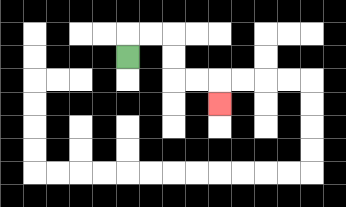{'start': '[5, 2]', 'end': '[9, 4]', 'path_directions': 'U,R,R,D,D,R,R,D', 'path_coordinates': '[[5, 2], [5, 1], [6, 1], [7, 1], [7, 2], [7, 3], [8, 3], [9, 3], [9, 4]]'}